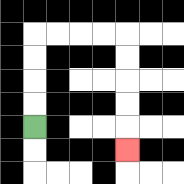{'start': '[1, 5]', 'end': '[5, 6]', 'path_directions': 'U,U,U,U,R,R,R,R,D,D,D,D,D', 'path_coordinates': '[[1, 5], [1, 4], [1, 3], [1, 2], [1, 1], [2, 1], [3, 1], [4, 1], [5, 1], [5, 2], [5, 3], [5, 4], [5, 5], [5, 6]]'}